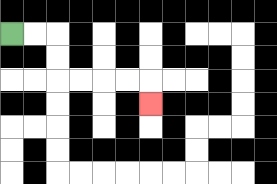{'start': '[0, 1]', 'end': '[6, 4]', 'path_directions': 'R,R,D,D,R,R,R,R,D', 'path_coordinates': '[[0, 1], [1, 1], [2, 1], [2, 2], [2, 3], [3, 3], [4, 3], [5, 3], [6, 3], [6, 4]]'}